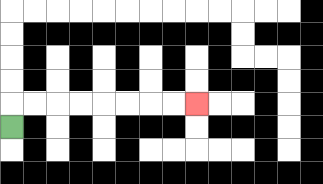{'start': '[0, 5]', 'end': '[8, 4]', 'path_directions': 'U,R,R,R,R,R,R,R,R', 'path_coordinates': '[[0, 5], [0, 4], [1, 4], [2, 4], [3, 4], [4, 4], [5, 4], [6, 4], [7, 4], [8, 4]]'}